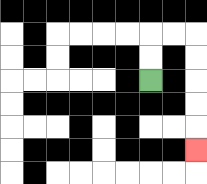{'start': '[6, 3]', 'end': '[8, 6]', 'path_directions': 'U,U,R,R,D,D,D,D,D', 'path_coordinates': '[[6, 3], [6, 2], [6, 1], [7, 1], [8, 1], [8, 2], [8, 3], [8, 4], [8, 5], [8, 6]]'}